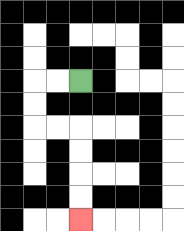{'start': '[3, 3]', 'end': '[3, 9]', 'path_directions': 'L,L,D,D,R,R,D,D,D,D', 'path_coordinates': '[[3, 3], [2, 3], [1, 3], [1, 4], [1, 5], [2, 5], [3, 5], [3, 6], [3, 7], [3, 8], [3, 9]]'}